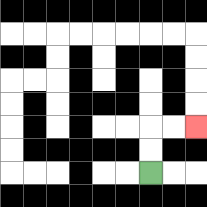{'start': '[6, 7]', 'end': '[8, 5]', 'path_directions': 'U,U,R,R', 'path_coordinates': '[[6, 7], [6, 6], [6, 5], [7, 5], [8, 5]]'}